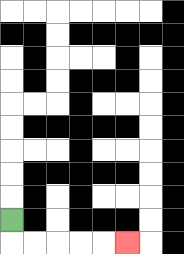{'start': '[0, 9]', 'end': '[5, 10]', 'path_directions': 'D,R,R,R,R,R', 'path_coordinates': '[[0, 9], [0, 10], [1, 10], [2, 10], [3, 10], [4, 10], [5, 10]]'}